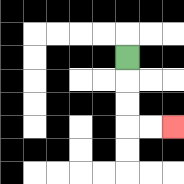{'start': '[5, 2]', 'end': '[7, 5]', 'path_directions': 'D,D,D,R,R', 'path_coordinates': '[[5, 2], [5, 3], [5, 4], [5, 5], [6, 5], [7, 5]]'}